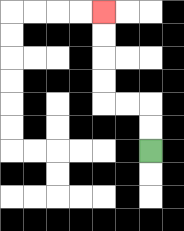{'start': '[6, 6]', 'end': '[4, 0]', 'path_directions': 'U,U,L,L,U,U,U,U', 'path_coordinates': '[[6, 6], [6, 5], [6, 4], [5, 4], [4, 4], [4, 3], [4, 2], [4, 1], [4, 0]]'}